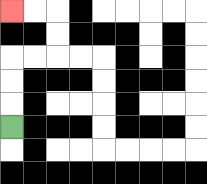{'start': '[0, 5]', 'end': '[0, 0]', 'path_directions': 'U,U,U,R,R,U,U,L,L', 'path_coordinates': '[[0, 5], [0, 4], [0, 3], [0, 2], [1, 2], [2, 2], [2, 1], [2, 0], [1, 0], [0, 0]]'}